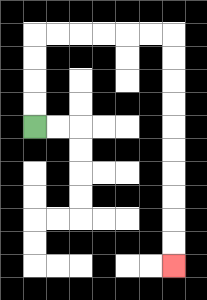{'start': '[1, 5]', 'end': '[7, 11]', 'path_directions': 'U,U,U,U,R,R,R,R,R,R,D,D,D,D,D,D,D,D,D,D', 'path_coordinates': '[[1, 5], [1, 4], [1, 3], [1, 2], [1, 1], [2, 1], [3, 1], [4, 1], [5, 1], [6, 1], [7, 1], [7, 2], [7, 3], [7, 4], [7, 5], [7, 6], [7, 7], [7, 8], [7, 9], [7, 10], [7, 11]]'}